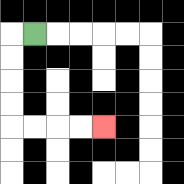{'start': '[1, 1]', 'end': '[4, 5]', 'path_directions': 'L,D,D,D,D,R,R,R,R', 'path_coordinates': '[[1, 1], [0, 1], [0, 2], [0, 3], [0, 4], [0, 5], [1, 5], [2, 5], [3, 5], [4, 5]]'}